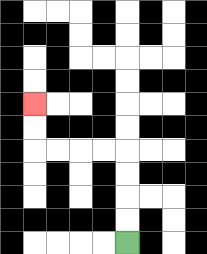{'start': '[5, 10]', 'end': '[1, 4]', 'path_directions': 'U,U,U,U,L,L,L,L,U,U', 'path_coordinates': '[[5, 10], [5, 9], [5, 8], [5, 7], [5, 6], [4, 6], [3, 6], [2, 6], [1, 6], [1, 5], [1, 4]]'}